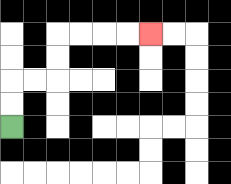{'start': '[0, 5]', 'end': '[6, 1]', 'path_directions': 'U,U,R,R,U,U,R,R,R,R', 'path_coordinates': '[[0, 5], [0, 4], [0, 3], [1, 3], [2, 3], [2, 2], [2, 1], [3, 1], [4, 1], [5, 1], [6, 1]]'}